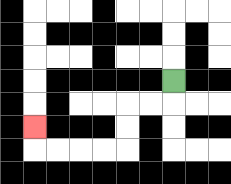{'start': '[7, 3]', 'end': '[1, 5]', 'path_directions': 'D,L,L,D,D,L,L,L,L,U', 'path_coordinates': '[[7, 3], [7, 4], [6, 4], [5, 4], [5, 5], [5, 6], [4, 6], [3, 6], [2, 6], [1, 6], [1, 5]]'}